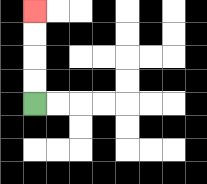{'start': '[1, 4]', 'end': '[1, 0]', 'path_directions': 'U,U,U,U', 'path_coordinates': '[[1, 4], [1, 3], [1, 2], [1, 1], [1, 0]]'}